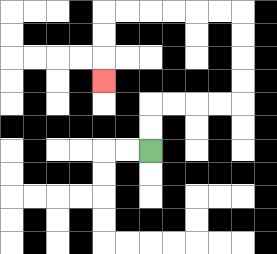{'start': '[6, 6]', 'end': '[4, 3]', 'path_directions': 'U,U,R,R,R,R,U,U,U,U,L,L,L,L,L,L,D,D,D', 'path_coordinates': '[[6, 6], [6, 5], [6, 4], [7, 4], [8, 4], [9, 4], [10, 4], [10, 3], [10, 2], [10, 1], [10, 0], [9, 0], [8, 0], [7, 0], [6, 0], [5, 0], [4, 0], [4, 1], [4, 2], [4, 3]]'}